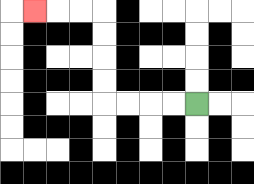{'start': '[8, 4]', 'end': '[1, 0]', 'path_directions': 'L,L,L,L,U,U,U,U,L,L,L', 'path_coordinates': '[[8, 4], [7, 4], [6, 4], [5, 4], [4, 4], [4, 3], [4, 2], [4, 1], [4, 0], [3, 0], [2, 0], [1, 0]]'}